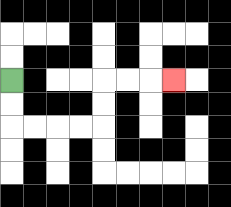{'start': '[0, 3]', 'end': '[7, 3]', 'path_directions': 'D,D,R,R,R,R,U,U,R,R,R', 'path_coordinates': '[[0, 3], [0, 4], [0, 5], [1, 5], [2, 5], [3, 5], [4, 5], [4, 4], [4, 3], [5, 3], [6, 3], [7, 3]]'}